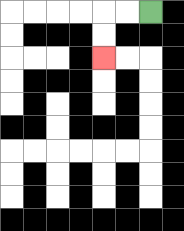{'start': '[6, 0]', 'end': '[4, 2]', 'path_directions': 'L,L,D,D', 'path_coordinates': '[[6, 0], [5, 0], [4, 0], [4, 1], [4, 2]]'}